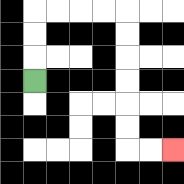{'start': '[1, 3]', 'end': '[7, 6]', 'path_directions': 'U,U,U,R,R,R,R,D,D,D,D,D,D,R,R', 'path_coordinates': '[[1, 3], [1, 2], [1, 1], [1, 0], [2, 0], [3, 0], [4, 0], [5, 0], [5, 1], [5, 2], [5, 3], [5, 4], [5, 5], [5, 6], [6, 6], [7, 6]]'}